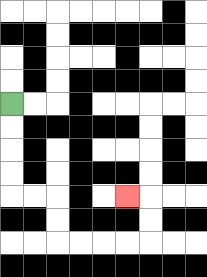{'start': '[0, 4]', 'end': '[5, 8]', 'path_directions': 'D,D,D,D,R,R,D,D,R,R,R,R,U,U,L', 'path_coordinates': '[[0, 4], [0, 5], [0, 6], [0, 7], [0, 8], [1, 8], [2, 8], [2, 9], [2, 10], [3, 10], [4, 10], [5, 10], [6, 10], [6, 9], [6, 8], [5, 8]]'}